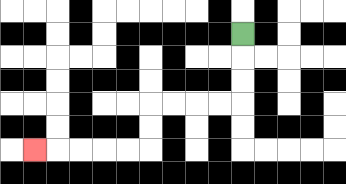{'start': '[10, 1]', 'end': '[1, 6]', 'path_directions': 'D,D,D,L,L,L,L,D,D,L,L,L,L,L', 'path_coordinates': '[[10, 1], [10, 2], [10, 3], [10, 4], [9, 4], [8, 4], [7, 4], [6, 4], [6, 5], [6, 6], [5, 6], [4, 6], [3, 6], [2, 6], [1, 6]]'}